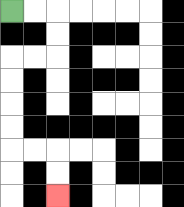{'start': '[0, 0]', 'end': '[2, 8]', 'path_directions': 'R,R,D,D,L,L,D,D,D,D,R,R,D,D', 'path_coordinates': '[[0, 0], [1, 0], [2, 0], [2, 1], [2, 2], [1, 2], [0, 2], [0, 3], [0, 4], [0, 5], [0, 6], [1, 6], [2, 6], [2, 7], [2, 8]]'}